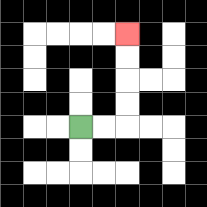{'start': '[3, 5]', 'end': '[5, 1]', 'path_directions': 'R,R,U,U,U,U', 'path_coordinates': '[[3, 5], [4, 5], [5, 5], [5, 4], [5, 3], [5, 2], [5, 1]]'}